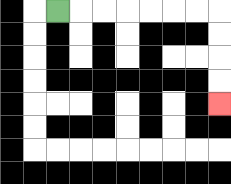{'start': '[2, 0]', 'end': '[9, 4]', 'path_directions': 'R,R,R,R,R,R,R,D,D,D,D', 'path_coordinates': '[[2, 0], [3, 0], [4, 0], [5, 0], [6, 0], [7, 0], [8, 0], [9, 0], [9, 1], [9, 2], [9, 3], [9, 4]]'}